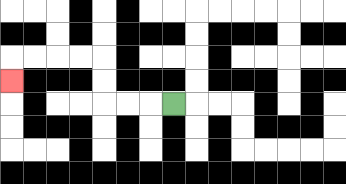{'start': '[7, 4]', 'end': '[0, 3]', 'path_directions': 'L,L,L,U,U,L,L,L,L,D', 'path_coordinates': '[[7, 4], [6, 4], [5, 4], [4, 4], [4, 3], [4, 2], [3, 2], [2, 2], [1, 2], [0, 2], [0, 3]]'}